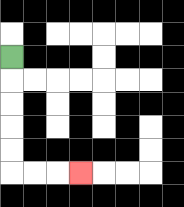{'start': '[0, 2]', 'end': '[3, 7]', 'path_directions': 'D,D,D,D,D,R,R,R', 'path_coordinates': '[[0, 2], [0, 3], [0, 4], [0, 5], [0, 6], [0, 7], [1, 7], [2, 7], [3, 7]]'}